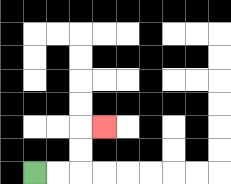{'start': '[1, 7]', 'end': '[4, 5]', 'path_directions': 'R,R,U,U,R', 'path_coordinates': '[[1, 7], [2, 7], [3, 7], [3, 6], [3, 5], [4, 5]]'}